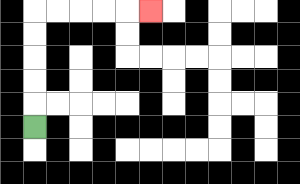{'start': '[1, 5]', 'end': '[6, 0]', 'path_directions': 'U,U,U,U,U,R,R,R,R,R', 'path_coordinates': '[[1, 5], [1, 4], [1, 3], [1, 2], [1, 1], [1, 0], [2, 0], [3, 0], [4, 0], [5, 0], [6, 0]]'}